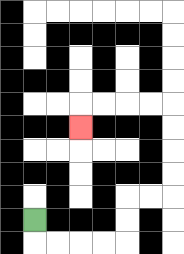{'start': '[1, 9]', 'end': '[3, 5]', 'path_directions': 'D,R,R,R,R,U,U,R,R,U,U,U,U,L,L,L,L,D', 'path_coordinates': '[[1, 9], [1, 10], [2, 10], [3, 10], [4, 10], [5, 10], [5, 9], [5, 8], [6, 8], [7, 8], [7, 7], [7, 6], [7, 5], [7, 4], [6, 4], [5, 4], [4, 4], [3, 4], [3, 5]]'}